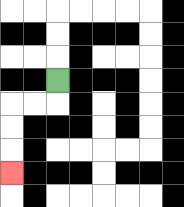{'start': '[2, 3]', 'end': '[0, 7]', 'path_directions': 'D,L,L,D,D,D', 'path_coordinates': '[[2, 3], [2, 4], [1, 4], [0, 4], [0, 5], [0, 6], [0, 7]]'}